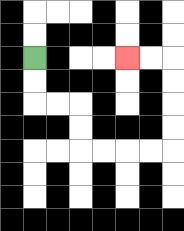{'start': '[1, 2]', 'end': '[5, 2]', 'path_directions': 'D,D,R,R,D,D,R,R,R,R,U,U,U,U,L,L', 'path_coordinates': '[[1, 2], [1, 3], [1, 4], [2, 4], [3, 4], [3, 5], [3, 6], [4, 6], [5, 6], [6, 6], [7, 6], [7, 5], [7, 4], [7, 3], [7, 2], [6, 2], [5, 2]]'}